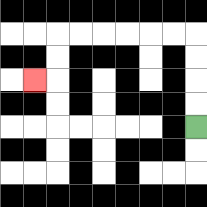{'start': '[8, 5]', 'end': '[1, 3]', 'path_directions': 'U,U,U,U,L,L,L,L,L,L,D,D,L', 'path_coordinates': '[[8, 5], [8, 4], [8, 3], [8, 2], [8, 1], [7, 1], [6, 1], [5, 1], [4, 1], [3, 1], [2, 1], [2, 2], [2, 3], [1, 3]]'}